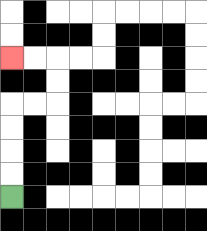{'start': '[0, 8]', 'end': '[0, 2]', 'path_directions': 'U,U,U,U,R,R,U,U,L,L', 'path_coordinates': '[[0, 8], [0, 7], [0, 6], [0, 5], [0, 4], [1, 4], [2, 4], [2, 3], [2, 2], [1, 2], [0, 2]]'}